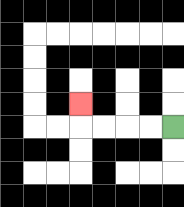{'start': '[7, 5]', 'end': '[3, 4]', 'path_directions': 'L,L,L,L,U', 'path_coordinates': '[[7, 5], [6, 5], [5, 5], [4, 5], [3, 5], [3, 4]]'}